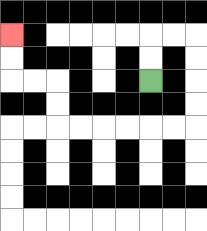{'start': '[6, 3]', 'end': '[0, 1]', 'path_directions': 'U,U,R,R,D,D,D,D,L,L,L,L,L,L,U,U,L,L,U,U', 'path_coordinates': '[[6, 3], [6, 2], [6, 1], [7, 1], [8, 1], [8, 2], [8, 3], [8, 4], [8, 5], [7, 5], [6, 5], [5, 5], [4, 5], [3, 5], [2, 5], [2, 4], [2, 3], [1, 3], [0, 3], [0, 2], [0, 1]]'}